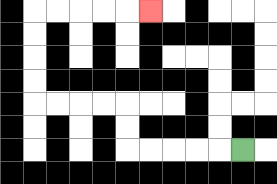{'start': '[10, 6]', 'end': '[6, 0]', 'path_directions': 'L,L,L,L,L,U,U,L,L,L,L,U,U,U,U,R,R,R,R,R', 'path_coordinates': '[[10, 6], [9, 6], [8, 6], [7, 6], [6, 6], [5, 6], [5, 5], [5, 4], [4, 4], [3, 4], [2, 4], [1, 4], [1, 3], [1, 2], [1, 1], [1, 0], [2, 0], [3, 0], [4, 0], [5, 0], [6, 0]]'}